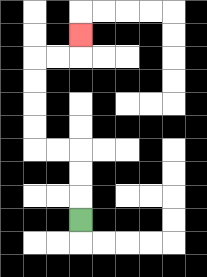{'start': '[3, 9]', 'end': '[3, 1]', 'path_directions': 'U,U,U,L,L,U,U,U,U,R,R,U', 'path_coordinates': '[[3, 9], [3, 8], [3, 7], [3, 6], [2, 6], [1, 6], [1, 5], [1, 4], [1, 3], [1, 2], [2, 2], [3, 2], [3, 1]]'}